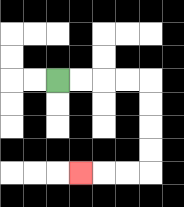{'start': '[2, 3]', 'end': '[3, 7]', 'path_directions': 'R,R,R,R,D,D,D,D,L,L,L', 'path_coordinates': '[[2, 3], [3, 3], [4, 3], [5, 3], [6, 3], [6, 4], [6, 5], [6, 6], [6, 7], [5, 7], [4, 7], [3, 7]]'}